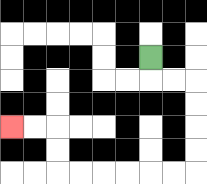{'start': '[6, 2]', 'end': '[0, 5]', 'path_directions': 'D,R,R,D,D,D,D,L,L,L,L,L,L,U,U,L,L', 'path_coordinates': '[[6, 2], [6, 3], [7, 3], [8, 3], [8, 4], [8, 5], [8, 6], [8, 7], [7, 7], [6, 7], [5, 7], [4, 7], [3, 7], [2, 7], [2, 6], [2, 5], [1, 5], [0, 5]]'}